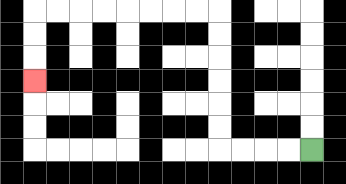{'start': '[13, 6]', 'end': '[1, 3]', 'path_directions': 'L,L,L,L,U,U,U,U,U,U,L,L,L,L,L,L,L,L,D,D,D', 'path_coordinates': '[[13, 6], [12, 6], [11, 6], [10, 6], [9, 6], [9, 5], [9, 4], [9, 3], [9, 2], [9, 1], [9, 0], [8, 0], [7, 0], [6, 0], [5, 0], [4, 0], [3, 0], [2, 0], [1, 0], [1, 1], [1, 2], [1, 3]]'}